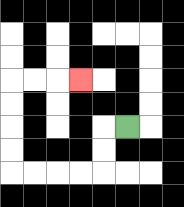{'start': '[5, 5]', 'end': '[3, 3]', 'path_directions': 'L,D,D,L,L,L,L,U,U,U,U,R,R,R', 'path_coordinates': '[[5, 5], [4, 5], [4, 6], [4, 7], [3, 7], [2, 7], [1, 7], [0, 7], [0, 6], [0, 5], [0, 4], [0, 3], [1, 3], [2, 3], [3, 3]]'}